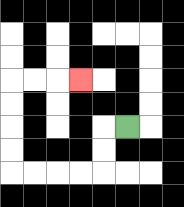{'start': '[5, 5]', 'end': '[3, 3]', 'path_directions': 'L,D,D,L,L,L,L,U,U,U,U,R,R,R', 'path_coordinates': '[[5, 5], [4, 5], [4, 6], [4, 7], [3, 7], [2, 7], [1, 7], [0, 7], [0, 6], [0, 5], [0, 4], [0, 3], [1, 3], [2, 3], [3, 3]]'}